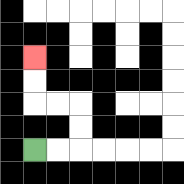{'start': '[1, 6]', 'end': '[1, 2]', 'path_directions': 'R,R,U,U,L,L,U,U', 'path_coordinates': '[[1, 6], [2, 6], [3, 6], [3, 5], [3, 4], [2, 4], [1, 4], [1, 3], [1, 2]]'}